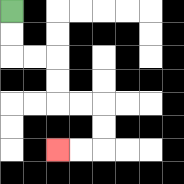{'start': '[0, 0]', 'end': '[2, 6]', 'path_directions': 'D,D,R,R,D,D,R,R,D,D,L,L', 'path_coordinates': '[[0, 0], [0, 1], [0, 2], [1, 2], [2, 2], [2, 3], [2, 4], [3, 4], [4, 4], [4, 5], [4, 6], [3, 6], [2, 6]]'}